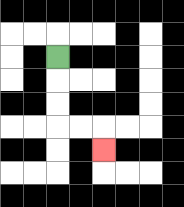{'start': '[2, 2]', 'end': '[4, 6]', 'path_directions': 'D,D,D,R,R,D', 'path_coordinates': '[[2, 2], [2, 3], [2, 4], [2, 5], [3, 5], [4, 5], [4, 6]]'}